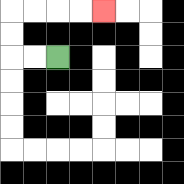{'start': '[2, 2]', 'end': '[4, 0]', 'path_directions': 'L,L,U,U,R,R,R,R', 'path_coordinates': '[[2, 2], [1, 2], [0, 2], [0, 1], [0, 0], [1, 0], [2, 0], [3, 0], [4, 0]]'}